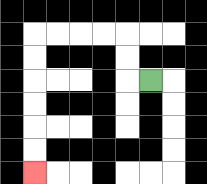{'start': '[6, 3]', 'end': '[1, 7]', 'path_directions': 'L,U,U,L,L,L,L,D,D,D,D,D,D', 'path_coordinates': '[[6, 3], [5, 3], [5, 2], [5, 1], [4, 1], [3, 1], [2, 1], [1, 1], [1, 2], [1, 3], [1, 4], [1, 5], [1, 6], [1, 7]]'}